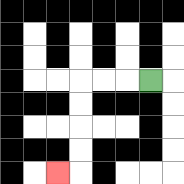{'start': '[6, 3]', 'end': '[2, 7]', 'path_directions': 'L,L,L,D,D,D,D,L', 'path_coordinates': '[[6, 3], [5, 3], [4, 3], [3, 3], [3, 4], [3, 5], [3, 6], [3, 7], [2, 7]]'}